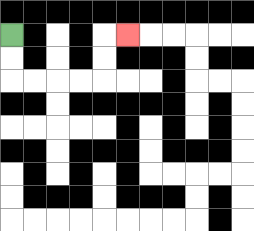{'start': '[0, 1]', 'end': '[5, 1]', 'path_directions': 'D,D,R,R,R,R,U,U,R', 'path_coordinates': '[[0, 1], [0, 2], [0, 3], [1, 3], [2, 3], [3, 3], [4, 3], [4, 2], [4, 1], [5, 1]]'}